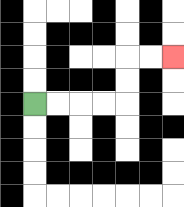{'start': '[1, 4]', 'end': '[7, 2]', 'path_directions': 'R,R,R,R,U,U,R,R', 'path_coordinates': '[[1, 4], [2, 4], [3, 4], [4, 4], [5, 4], [5, 3], [5, 2], [6, 2], [7, 2]]'}